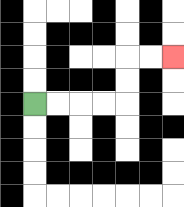{'start': '[1, 4]', 'end': '[7, 2]', 'path_directions': 'R,R,R,R,U,U,R,R', 'path_coordinates': '[[1, 4], [2, 4], [3, 4], [4, 4], [5, 4], [5, 3], [5, 2], [6, 2], [7, 2]]'}